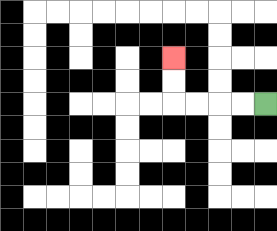{'start': '[11, 4]', 'end': '[7, 2]', 'path_directions': 'L,L,L,L,U,U', 'path_coordinates': '[[11, 4], [10, 4], [9, 4], [8, 4], [7, 4], [7, 3], [7, 2]]'}